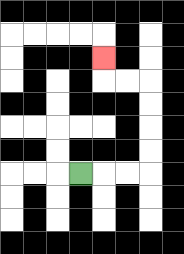{'start': '[3, 7]', 'end': '[4, 2]', 'path_directions': 'R,R,R,U,U,U,U,L,L,U', 'path_coordinates': '[[3, 7], [4, 7], [5, 7], [6, 7], [6, 6], [6, 5], [6, 4], [6, 3], [5, 3], [4, 3], [4, 2]]'}